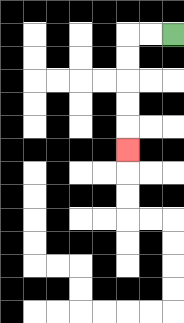{'start': '[7, 1]', 'end': '[5, 6]', 'path_directions': 'L,L,D,D,D,D,D', 'path_coordinates': '[[7, 1], [6, 1], [5, 1], [5, 2], [5, 3], [5, 4], [5, 5], [5, 6]]'}